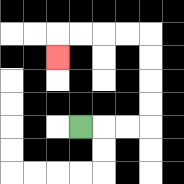{'start': '[3, 5]', 'end': '[2, 2]', 'path_directions': 'R,R,R,U,U,U,U,L,L,L,L,D', 'path_coordinates': '[[3, 5], [4, 5], [5, 5], [6, 5], [6, 4], [6, 3], [6, 2], [6, 1], [5, 1], [4, 1], [3, 1], [2, 1], [2, 2]]'}